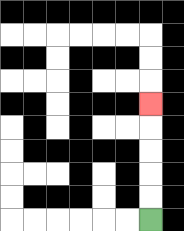{'start': '[6, 9]', 'end': '[6, 4]', 'path_directions': 'U,U,U,U,U', 'path_coordinates': '[[6, 9], [6, 8], [6, 7], [6, 6], [6, 5], [6, 4]]'}